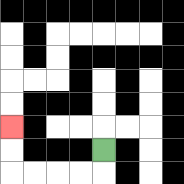{'start': '[4, 6]', 'end': '[0, 5]', 'path_directions': 'D,L,L,L,L,U,U', 'path_coordinates': '[[4, 6], [4, 7], [3, 7], [2, 7], [1, 7], [0, 7], [0, 6], [0, 5]]'}